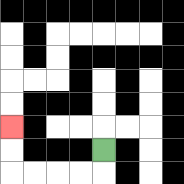{'start': '[4, 6]', 'end': '[0, 5]', 'path_directions': 'D,L,L,L,L,U,U', 'path_coordinates': '[[4, 6], [4, 7], [3, 7], [2, 7], [1, 7], [0, 7], [0, 6], [0, 5]]'}